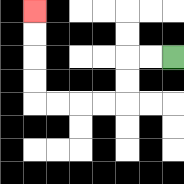{'start': '[7, 2]', 'end': '[1, 0]', 'path_directions': 'L,L,D,D,L,L,L,L,U,U,U,U', 'path_coordinates': '[[7, 2], [6, 2], [5, 2], [5, 3], [5, 4], [4, 4], [3, 4], [2, 4], [1, 4], [1, 3], [1, 2], [1, 1], [1, 0]]'}